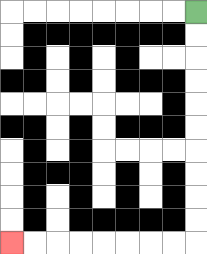{'start': '[8, 0]', 'end': '[0, 10]', 'path_directions': 'D,D,D,D,D,D,D,D,D,D,L,L,L,L,L,L,L,L', 'path_coordinates': '[[8, 0], [8, 1], [8, 2], [8, 3], [8, 4], [8, 5], [8, 6], [8, 7], [8, 8], [8, 9], [8, 10], [7, 10], [6, 10], [5, 10], [4, 10], [3, 10], [2, 10], [1, 10], [0, 10]]'}